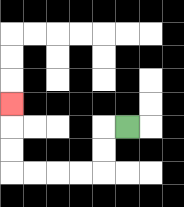{'start': '[5, 5]', 'end': '[0, 4]', 'path_directions': 'L,D,D,L,L,L,L,U,U,U', 'path_coordinates': '[[5, 5], [4, 5], [4, 6], [4, 7], [3, 7], [2, 7], [1, 7], [0, 7], [0, 6], [0, 5], [0, 4]]'}